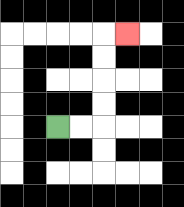{'start': '[2, 5]', 'end': '[5, 1]', 'path_directions': 'R,R,U,U,U,U,R', 'path_coordinates': '[[2, 5], [3, 5], [4, 5], [4, 4], [4, 3], [4, 2], [4, 1], [5, 1]]'}